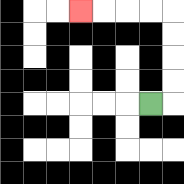{'start': '[6, 4]', 'end': '[3, 0]', 'path_directions': 'R,U,U,U,U,L,L,L,L', 'path_coordinates': '[[6, 4], [7, 4], [7, 3], [7, 2], [7, 1], [7, 0], [6, 0], [5, 0], [4, 0], [3, 0]]'}